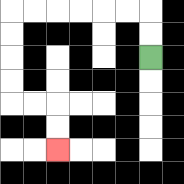{'start': '[6, 2]', 'end': '[2, 6]', 'path_directions': 'U,U,L,L,L,L,L,L,D,D,D,D,R,R,D,D', 'path_coordinates': '[[6, 2], [6, 1], [6, 0], [5, 0], [4, 0], [3, 0], [2, 0], [1, 0], [0, 0], [0, 1], [0, 2], [0, 3], [0, 4], [1, 4], [2, 4], [2, 5], [2, 6]]'}